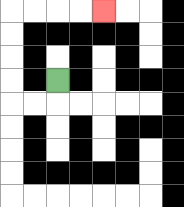{'start': '[2, 3]', 'end': '[4, 0]', 'path_directions': 'D,L,L,U,U,U,U,R,R,R,R', 'path_coordinates': '[[2, 3], [2, 4], [1, 4], [0, 4], [0, 3], [0, 2], [0, 1], [0, 0], [1, 0], [2, 0], [3, 0], [4, 0]]'}